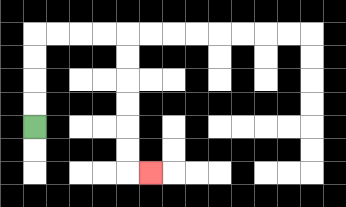{'start': '[1, 5]', 'end': '[6, 7]', 'path_directions': 'U,U,U,U,R,R,R,R,D,D,D,D,D,D,R', 'path_coordinates': '[[1, 5], [1, 4], [1, 3], [1, 2], [1, 1], [2, 1], [3, 1], [4, 1], [5, 1], [5, 2], [5, 3], [5, 4], [5, 5], [5, 6], [5, 7], [6, 7]]'}